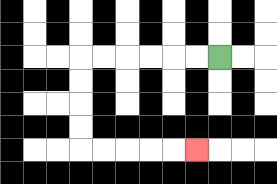{'start': '[9, 2]', 'end': '[8, 6]', 'path_directions': 'L,L,L,L,L,L,D,D,D,D,R,R,R,R,R', 'path_coordinates': '[[9, 2], [8, 2], [7, 2], [6, 2], [5, 2], [4, 2], [3, 2], [3, 3], [3, 4], [3, 5], [3, 6], [4, 6], [5, 6], [6, 6], [7, 6], [8, 6]]'}